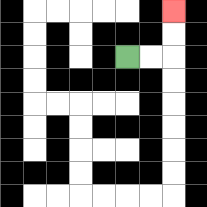{'start': '[5, 2]', 'end': '[7, 0]', 'path_directions': 'R,R,U,U', 'path_coordinates': '[[5, 2], [6, 2], [7, 2], [7, 1], [7, 0]]'}